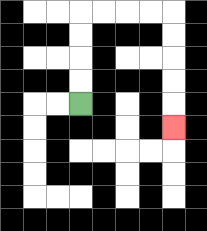{'start': '[3, 4]', 'end': '[7, 5]', 'path_directions': 'U,U,U,U,R,R,R,R,D,D,D,D,D', 'path_coordinates': '[[3, 4], [3, 3], [3, 2], [3, 1], [3, 0], [4, 0], [5, 0], [6, 0], [7, 0], [7, 1], [7, 2], [7, 3], [7, 4], [7, 5]]'}